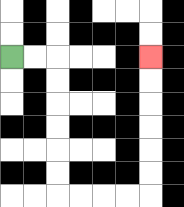{'start': '[0, 2]', 'end': '[6, 2]', 'path_directions': 'R,R,D,D,D,D,D,D,R,R,R,R,U,U,U,U,U,U', 'path_coordinates': '[[0, 2], [1, 2], [2, 2], [2, 3], [2, 4], [2, 5], [2, 6], [2, 7], [2, 8], [3, 8], [4, 8], [5, 8], [6, 8], [6, 7], [6, 6], [6, 5], [6, 4], [6, 3], [6, 2]]'}